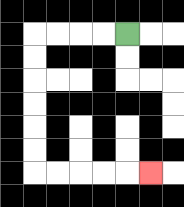{'start': '[5, 1]', 'end': '[6, 7]', 'path_directions': 'L,L,L,L,D,D,D,D,D,D,R,R,R,R,R', 'path_coordinates': '[[5, 1], [4, 1], [3, 1], [2, 1], [1, 1], [1, 2], [1, 3], [1, 4], [1, 5], [1, 6], [1, 7], [2, 7], [3, 7], [4, 7], [5, 7], [6, 7]]'}